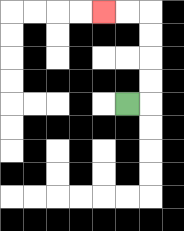{'start': '[5, 4]', 'end': '[4, 0]', 'path_directions': 'R,U,U,U,U,L,L', 'path_coordinates': '[[5, 4], [6, 4], [6, 3], [6, 2], [6, 1], [6, 0], [5, 0], [4, 0]]'}